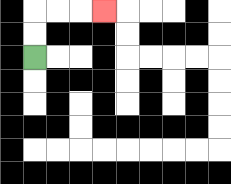{'start': '[1, 2]', 'end': '[4, 0]', 'path_directions': 'U,U,R,R,R', 'path_coordinates': '[[1, 2], [1, 1], [1, 0], [2, 0], [3, 0], [4, 0]]'}